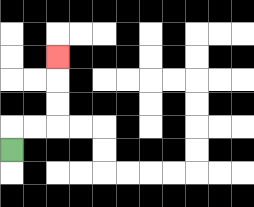{'start': '[0, 6]', 'end': '[2, 2]', 'path_directions': 'U,R,R,U,U,U', 'path_coordinates': '[[0, 6], [0, 5], [1, 5], [2, 5], [2, 4], [2, 3], [2, 2]]'}